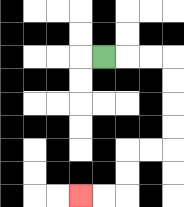{'start': '[4, 2]', 'end': '[3, 8]', 'path_directions': 'R,R,R,D,D,D,D,L,L,D,D,L,L', 'path_coordinates': '[[4, 2], [5, 2], [6, 2], [7, 2], [7, 3], [7, 4], [7, 5], [7, 6], [6, 6], [5, 6], [5, 7], [5, 8], [4, 8], [3, 8]]'}